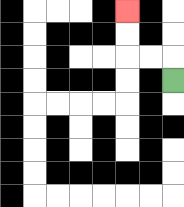{'start': '[7, 3]', 'end': '[5, 0]', 'path_directions': 'U,L,L,U,U', 'path_coordinates': '[[7, 3], [7, 2], [6, 2], [5, 2], [5, 1], [5, 0]]'}